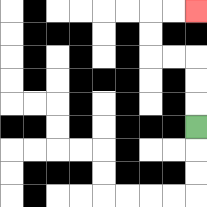{'start': '[8, 5]', 'end': '[8, 0]', 'path_directions': 'U,U,U,L,L,U,U,R,R', 'path_coordinates': '[[8, 5], [8, 4], [8, 3], [8, 2], [7, 2], [6, 2], [6, 1], [6, 0], [7, 0], [8, 0]]'}